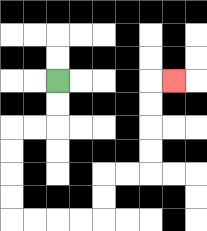{'start': '[2, 3]', 'end': '[7, 3]', 'path_directions': 'D,D,L,L,D,D,D,D,R,R,R,R,U,U,R,R,U,U,U,U,R', 'path_coordinates': '[[2, 3], [2, 4], [2, 5], [1, 5], [0, 5], [0, 6], [0, 7], [0, 8], [0, 9], [1, 9], [2, 9], [3, 9], [4, 9], [4, 8], [4, 7], [5, 7], [6, 7], [6, 6], [6, 5], [6, 4], [6, 3], [7, 3]]'}